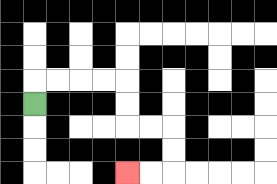{'start': '[1, 4]', 'end': '[5, 7]', 'path_directions': 'U,R,R,R,R,D,D,R,R,D,D,L,L', 'path_coordinates': '[[1, 4], [1, 3], [2, 3], [3, 3], [4, 3], [5, 3], [5, 4], [5, 5], [6, 5], [7, 5], [7, 6], [7, 7], [6, 7], [5, 7]]'}